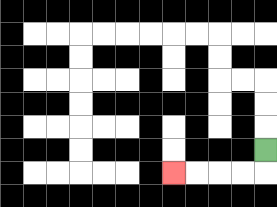{'start': '[11, 6]', 'end': '[7, 7]', 'path_directions': 'D,L,L,L,L', 'path_coordinates': '[[11, 6], [11, 7], [10, 7], [9, 7], [8, 7], [7, 7]]'}